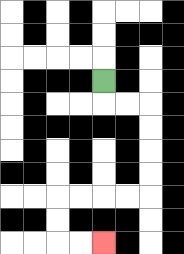{'start': '[4, 3]', 'end': '[4, 10]', 'path_directions': 'D,R,R,D,D,D,D,L,L,L,L,D,D,R,R', 'path_coordinates': '[[4, 3], [4, 4], [5, 4], [6, 4], [6, 5], [6, 6], [6, 7], [6, 8], [5, 8], [4, 8], [3, 8], [2, 8], [2, 9], [2, 10], [3, 10], [4, 10]]'}